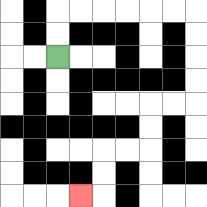{'start': '[2, 2]', 'end': '[3, 8]', 'path_directions': 'U,U,R,R,R,R,R,R,D,D,D,D,L,L,D,D,L,L,D,D,L', 'path_coordinates': '[[2, 2], [2, 1], [2, 0], [3, 0], [4, 0], [5, 0], [6, 0], [7, 0], [8, 0], [8, 1], [8, 2], [8, 3], [8, 4], [7, 4], [6, 4], [6, 5], [6, 6], [5, 6], [4, 6], [4, 7], [4, 8], [3, 8]]'}